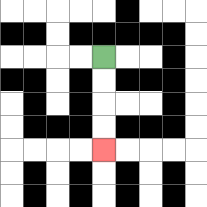{'start': '[4, 2]', 'end': '[4, 6]', 'path_directions': 'D,D,D,D', 'path_coordinates': '[[4, 2], [4, 3], [4, 4], [4, 5], [4, 6]]'}